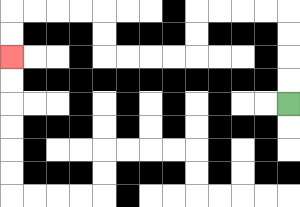{'start': '[12, 4]', 'end': '[0, 2]', 'path_directions': 'U,U,U,U,L,L,L,L,D,D,L,L,L,L,U,U,L,L,L,L,D,D', 'path_coordinates': '[[12, 4], [12, 3], [12, 2], [12, 1], [12, 0], [11, 0], [10, 0], [9, 0], [8, 0], [8, 1], [8, 2], [7, 2], [6, 2], [5, 2], [4, 2], [4, 1], [4, 0], [3, 0], [2, 0], [1, 0], [0, 0], [0, 1], [0, 2]]'}